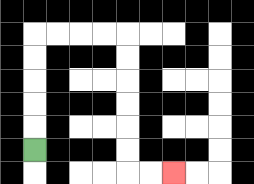{'start': '[1, 6]', 'end': '[7, 7]', 'path_directions': 'U,U,U,U,U,R,R,R,R,D,D,D,D,D,D,R,R', 'path_coordinates': '[[1, 6], [1, 5], [1, 4], [1, 3], [1, 2], [1, 1], [2, 1], [3, 1], [4, 1], [5, 1], [5, 2], [5, 3], [5, 4], [5, 5], [5, 6], [5, 7], [6, 7], [7, 7]]'}